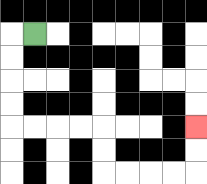{'start': '[1, 1]', 'end': '[8, 5]', 'path_directions': 'L,D,D,D,D,R,R,R,R,D,D,R,R,R,R,U,U', 'path_coordinates': '[[1, 1], [0, 1], [0, 2], [0, 3], [0, 4], [0, 5], [1, 5], [2, 5], [3, 5], [4, 5], [4, 6], [4, 7], [5, 7], [6, 7], [7, 7], [8, 7], [8, 6], [8, 5]]'}